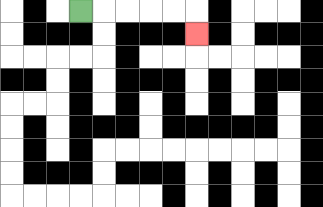{'start': '[3, 0]', 'end': '[8, 1]', 'path_directions': 'R,R,R,R,R,D', 'path_coordinates': '[[3, 0], [4, 0], [5, 0], [6, 0], [7, 0], [8, 0], [8, 1]]'}